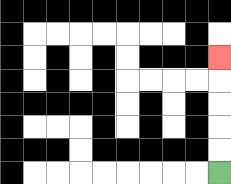{'start': '[9, 7]', 'end': '[9, 2]', 'path_directions': 'U,U,U,U,U', 'path_coordinates': '[[9, 7], [9, 6], [9, 5], [9, 4], [9, 3], [9, 2]]'}